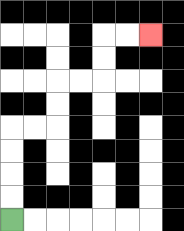{'start': '[0, 9]', 'end': '[6, 1]', 'path_directions': 'U,U,U,U,R,R,U,U,R,R,U,U,R,R', 'path_coordinates': '[[0, 9], [0, 8], [0, 7], [0, 6], [0, 5], [1, 5], [2, 5], [2, 4], [2, 3], [3, 3], [4, 3], [4, 2], [4, 1], [5, 1], [6, 1]]'}